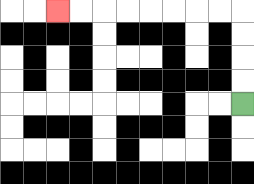{'start': '[10, 4]', 'end': '[2, 0]', 'path_directions': 'U,U,U,U,L,L,L,L,L,L,L,L', 'path_coordinates': '[[10, 4], [10, 3], [10, 2], [10, 1], [10, 0], [9, 0], [8, 0], [7, 0], [6, 0], [5, 0], [4, 0], [3, 0], [2, 0]]'}